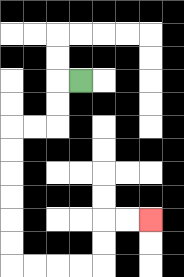{'start': '[3, 3]', 'end': '[6, 9]', 'path_directions': 'L,D,D,L,L,D,D,D,D,D,D,R,R,R,R,U,U,R,R', 'path_coordinates': '[[3, 3], [2, 3], [2, 4], [2, 5], [1, 5], [0, 5], [0, 6], [0, 7], [0, 8], [0, 9], [0, 10], [0, 11], [1, 11], [2, 11], [3, 11], [4, 11], [4, 10], [4, 9], [5, 9], [6, 9]]'}